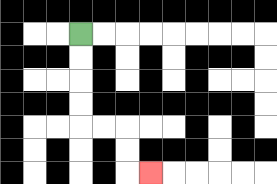{'start': '[3, 1]', 'end': '[6, 7]', 'path_directions': 'D,D,D,D,R,R,D,D,R', 'path_coordinates': '[[3, 1], [3, 2], [3, 3], [3, 4], [3, 5], [4, 5], [5, 5], [5, 6], [5, 7], [6, 7]]'}